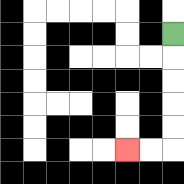{'start': '[7, 1]', 'end': '[5, 6]', 'path_directions': 'D,D,D,D,D,L,L', 'path_coordinates': '[[7, 1], [7, 2], [7, 3], [7, 4], [7, 5], [7, 6], [6, 6], [5, 6]]'}